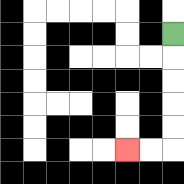{'start': '[7, 1]', 'end': '[5, 6]', 'path_directions': 'D,D,D,D,D,L,L', 'path_coordinates': '[[7, 1], [7, 2], [7, 3], [7, 4], [7, 5], [7, 6], [6, 6], [5, 6]]'}